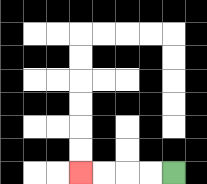{'start': '[7, 7]', 'end': '[3, 7]', 'path_directions': 'L,L,L,L', 'path_coordinates': '[[7, 7], [6, 7], [5, 7], [4, 7], [3, 7]]'}